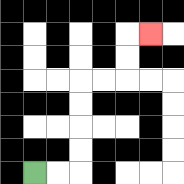{'start': '[1, 7]', 'end': '[6, 1]', 'path_directions': 'R,R,U,U,U,U,R,R,U,U,R', 'path_coordinates': '[[1, 7], [2, 7], [3, 7], [3, 6], [3, 5], [3, 4], [3, 3], [4, 3], [5, 3], [5, 2], [5, 1], [6, 1]]'}